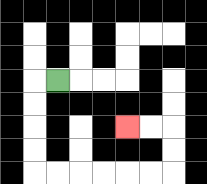{'start': '[2, 3]', 'end': '[5, 5]', 'path_directions': 'L,D,D,D,D,R,R,R,R,R,R,U,U,L,L', 'path_coordinates': '[[2, 3], [1, 3], [1, 4], [1, 5], [1, 6], [1, 7], [2, 7], [3, 7], [4, 7], [5, 7], [6, 7], [7, 7], [7, 6], [7, 5], [6, 5], [5, 5]]'}